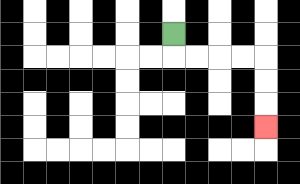{'start': '[7, 1]', 'end': '[11, 5]', 'path_directions': 'D,R,R,R,R,D,D,D', 'path_coordinates': '[[7, 1], [7, 2], [8, 2], [9, 2], [10, 2], [11, 2], [11, 3], [11, 4], [11, 5]]'}